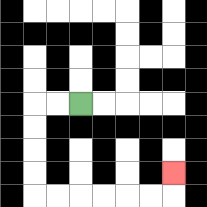{'start': '[3, 4]', 'end': '[7, 7]', 'path_directions': 'L,L,D,D,D,D,R,R,R,R,R,R,U', 'path_coordinates': '[[3, 4], [2, 4], [1, 4], [1, 5], [1, 6], [1, 7], [1, 8], [2, 8], [3, 8], [4, 8], [5, 8], [6, 8], [7, 8], [7, 7]]'}